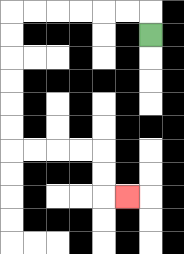{'start': '[6, 1]', 'end': '[5, 8]', 'path_directions': 'U,L,L,L,L,L,L,D,D,D,D,D,D,R,R,R,R,D,D,R', 'path_coordinates': '[[6, 1], [6, 0], [5, 0], [4, 0], [3, 0], [2, 0], [1, 0], [0, 0], [0, 1], [0, 2], [0, 3], [0, 4], [0, 5], [0, 6], [1, 6], [2, 6], [3, 6], [4, 6], [4, 7], [4, 8], [5, 8]]'}